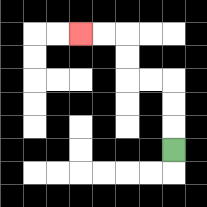{'start': '[7, 6]', 'end': '[3, 1]', 'path_directions': 'U,U,U,L,L,U,U,L,L', 'path_coordinates': '[[7, 6], [7, 5], [7, 4], [7, 3], [6, 3], [5, 3], [5, 2], [5, 1], [4, 1], [3, 1]]'}